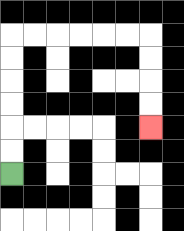{'start': '[0, 7]', 'end': '[6, 5]', 'path_directions': 'U,U,U,U,U,U,R,R,R,R,R,R,D,D,D,D', 'path_coordinates': '[[0, 7], [0, 6], [0, 5], [0, 4], [0, 3], [0, 2], [0, 1], [1, 1], [2, 1], [3, 1], [4, 1], [5, 1], [6, 1], [6, 2], [6, 3], [6, 4], [6, 5]]'}